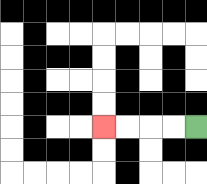{'start': '[8, 5]', 'end': '[4, 5]', 'path_directions': 'L,L,L,L', 'path_coordinates': '[[8, 5], [7, 5], [6, 5], [5, 5], [4, 5]]'}